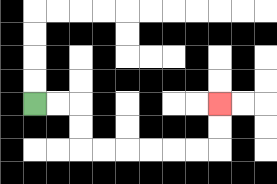{'start': '[1, 4]', 'end': '[9, 4]', 'path_directions': 'R,R,D,D,R,R,R,R,R,R,U,U', 'path_coordinates': '[[1, 4], [2, 4], [3, 4], [3, 5], [3, 6], [4, 6], [5, 6], [6, 6], [7, 6], [8, 6], [9, 6], [9, 5], [9, 4]]'}